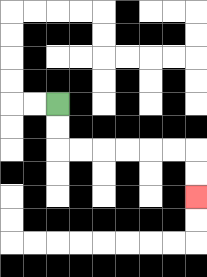{'start': '[2, 4]', 'end': '[8, 8]', 'path_directions': 'D,D,R,R,R,R,R,R,D,D', 'path_coordinates': '[[2, 4], [2, 5], [2, 6], [3, 6], [4, 6], [5, 6], [6, 6], [7, 6], [8, 6], [8, 7], [8, 8]]'}